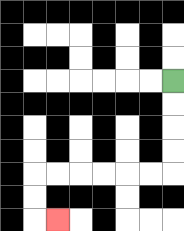{'start': '[7, 3]', 'end': '[2, 9]', 'path_directions': 'D,D,D,D,L,L,L,L,L,L,D,D,R', 'path_coordinates': '[[7, 3], [7, 4], [7, 5], [7, 6], [7, 7], [6, 7], [5, 7], [4, 7], [3, 7], [2, 7], [1, 7], [1, 8], [1, 9], [2, 9]]'}